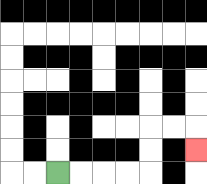{'start': '[2, 7]', 'end': '[8, 6]', 'path_directions': 'R,R,R,R,U,U,R,R,D', 'path_coordinates': '[[2, 7], [3, 7], [4, 7], [5, 7], [6, 7], [6, 6], [6, 5], [7, 5], [8, 5], [8, 6]]'}